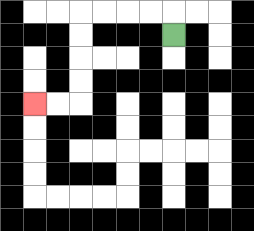{'start': '[7, 1]', 'end': '[1, 4]', 'path_directions': 'U,L,L,L,L,D,D,D,D,L,L', 'path_coordinates': '[[7, 1], [7, 0], [6, 0], [5, 0], [4, 0], [3, 0], [3, 1], [3, 2], [3, 3], [3, 4], [2, 4], [1, 4]]'}